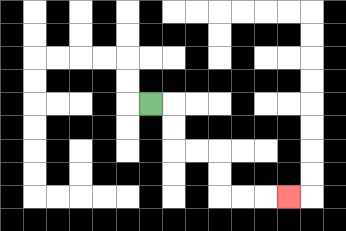{'start': '[6, 4]', 'end': '[12, 8]', 'path_directions': 'R,D,D,R,R,D,D,R,R,R', 'path_coordinates': '[[6, 4], [7, 4], [7, 5], [7, 6], [8, 6], [9, 6], [9, 7], [9, 8], [10, 8], [11, 8], [12, 8]]'}